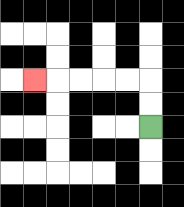{'start': '[6, 5]', 'end': '[1, 3]', 'path_directions': 'U,U,L,L,L,L,L', 'path_coordinates': '[[6, 5], [6, 4], [6, 3], [5, 3], [4, 3], [3, 3], [2, 3], [1, 3]]'}